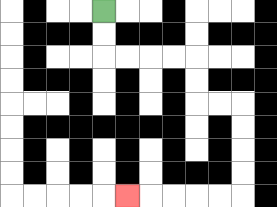{'start': '[4, 0]', 'end': '[5, 8]', 'path_directions': 'D,D,R,R,R,R,D,D,R,R,D,D,D,D,L,L,L,L,L', 'path_coordinates': '[[4, 0], [4, 1], [4, 2], [5, 2], [6, 2], [7, 2], [8, 2], [8, 3], [8, 4], [9, 4], [10, 4], [10, 5], [10, 6], [10, 7], [10, 8], [9, 8], [8, 8], [7, 8], [6, 8], [5, 8]]'}